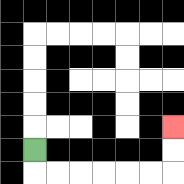{'start': '[1, 6]', 'end': '[7, 5]', 'path_directions': 'D,R,R,R,R,R,R,U,U', 'path_coordinates': '[[1, 6], [1, 7], [2, 7], [3, 7], [4, 7], [5, 7], [6, 7], [7, 7], [7, 6], [7, 5]]'}